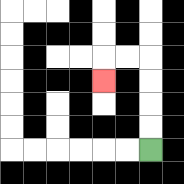{'start': '[6, 6]', 'end': '[4, 3]', 'path_directions': 'U,U,U,U,L,L,D', 'path_coordinates': '[[6, 6], [6, 5], [6, 4], [6, 3], [6, 2], [5, 2], [4, 2], [4, 3]]'}